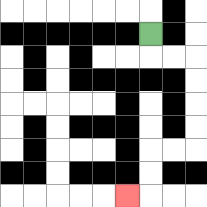{'start': '[6, 1]', 'end': '[5, 8]', 'path_directions': 'D,R,R,D,D,D,D,L,L,D,D,L', 'path_coordinates': '[[6, 1], [6, 2], [7, 2], [8, 2], [8, 3], [8, 4], [8, 5], [8, 6], [7, 6], [6, 6], [6, 7], [6, 8], [5, 8]]'}